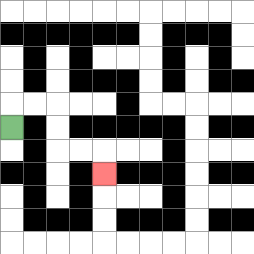{'start': '[0, 5]', 'end': '[4, 7]', 'path_directions': 'U,R,R,D,D,R,R,D', 'path_coordinates': '[[0, 5], [0, 4], [1, 4], [2, 4], [2, 5], [2, 6], [3, 6], [4, 6], [4, 7]]'}